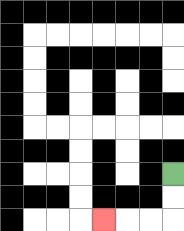{'start': '[7, 7]', 'end': '[4, 9]', 'path_directions': 'D,D,L,L,L', 'path_coordinates': '[[7, 7], [7, 8], [7, 9], [6, 9], [5, 9], [4, 9]]'}